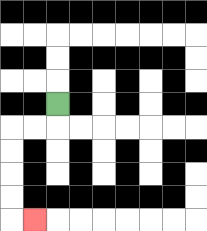{'start': '[2, 4]', 'end': '[1, 9]', 'path_directions': 'D,L,L,D,D,D,D,R', 'path_coordinates': '[[2, 4], [2, 5], [1, 5], [0, 5], [0, 6], [0, 7], [0, 8], [0, 9], [1, 9]]'}